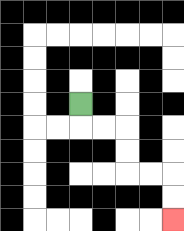{'start': '[3, 4]', 'end': '[7, 9]', 'path_directions': 'D,R,R,D,D,R,R,D,D', 'path_coordinates': '[[3, 4], [3, 5], [4, 5], [5, 5], [5, 6], [5, 7], [6, 7], [7, 7], [7, 8], [7, 9]]'}